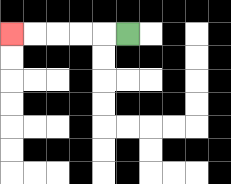{'start': '[5, 1]', 'end': '[0, 1]', 'path_directions': 'L,L,L,L,L', 'path_coordinates': '[[5, 1], [4, 1], [3, 1], [2, 1], [1, 1], [0, 1]]'}